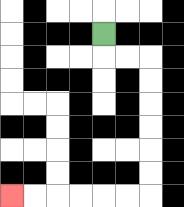{'start': '[4, 1]', 'end': '[0, 8]', 'path_directions': 'D,R,R,D,D,D,D,D,D,L,L,L,L,L,L', 'path_coordinates': '[[4, 1], [4, 2], [5, 2], [6, 2], [6, 3], [6, 4], [6, 5], [6, 6], [6, 7], [6, 8], [5, 8], [4, 8], [3, 8], [2, 8], [1, 8], [0, 8]]'}